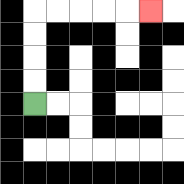{'start': '[1, 4]', 'end': '[6, 0]', 'path_directions': 'U,U,U,U,R,R,R,R,R', 'path_coordinates': '[[1, 4], [1, 3], [1, 2], [1, 1], [1, 0], [2, 0], [3, 0], [4, 0], [5, 0], [6, 0]]'}